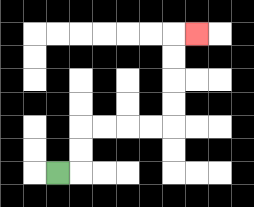{'start': '[2, 7]', 'end': '[8, 1]', 'path_directions': 'R,U,U,R,R,R,R,U,U,U,U,R', 'path_coordinates': '[[2, 7], [3, 7], [3, 6], [3, 5], [4, 5], [5, 5], [6, 5], [7, 5], [7, 4], [7, 3], [7, 2], [7, 1], [8, 1]]'}